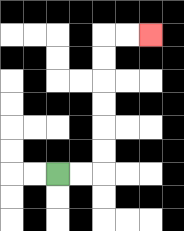{'start': '[2, 7]', 'end': '[6, 1]', 'path_directions': 'R,R,U,U,U,U,U,U,R,R', 'path_coordinates': '[[2, 7], [3, 7], [4, 7], [4, 6], [4, 5], [4, 4], [4, 3], [4, 2], [4, 1], [5, 1], [6, 1]]'}